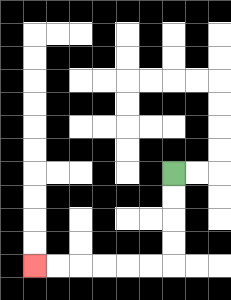{'start': '[7, 7]', 'end': '[1, 11]', 'path_directions': 'D,D,D,D,L,L,L,L,L,L', 'path_coordinates': '[[7, 7], [7, 8], [7, 9], [7, 10], [7, 11], [6, 11], [5, 11], [4, 11], [3, 11], [2, 11], [1, 11]]'}